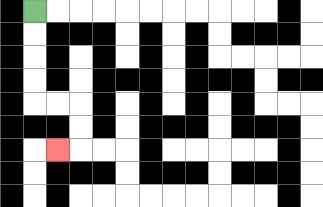{'start': '[1, 0]', 'end': '[2, 6]', 'path_directions': 'D,D,D,D,R,R,D,D,L', 'path_coordinates': '[[1, 0], [1, 1], [1, 2], [1, 3], [1, 4], [2, 4], [3, 4], [3, 5], [3, 6], [2, 6]]'}